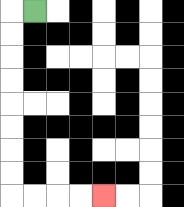{'start': '[1, 0]', 'end': '[4, 8]', 'path_directions': 'L,D,D,D,D,D,D,D,D,R,R,R,R', 'path_coordinates': '[[1, 0], [0, 0], [0, 1], [0, 2], [0, 3], [0, 4], [0, 5], [0, 6], [0, 7], [0, 8], [1, 8], [2, 8], [3, 8], [4, 8]]'}